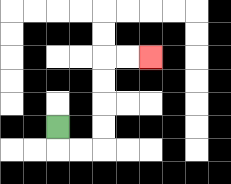{'start': '[2, 5]', 'end': '[6, 2]', 'path_directions': 'D,R,R,U,U,U,U,R,R', 'path_coordinates': '[[2, 5], [2, 6], [3, 6], [4, 6], [4, 5], [4, 4], [4, 3], [4, 2], [5, 2], [6, 2]]'}